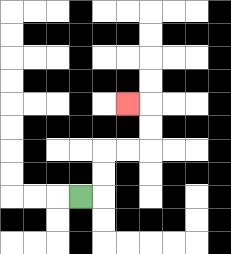{'start': '[3, 8]', 'end': '[5, 4]', 'path_directions': 'R,U,U,R,R,U,U,L', 'path_coordinates': '[[3, 8], [4, 8], [4, 7], [4, 6], [5, 6], [6, 6], [6, 5], [6, 4], [5, 4]]'}